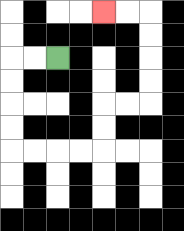{'start': '[2, 2]', 'end': '[4, 0]', 'path_directions': 'L,L,D,D,D,D,R,R,R,R,U,U,R,R,U,U,U,U,L,L', 'path_coordinates': '[[2, 2], [1, 2], [0, 2], [0, 3], [0, 4], [0, 5], [0, 6], [1, 6], [2, 6], [3, 6], [4, 6], [4, 5], [4, 4], [5, 4], [6, 4], [6, 3], [6, 2], [6, 1], [6, 0], [5, 0], [4, 0]]'}